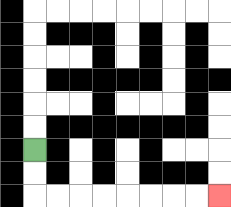{'start': '[1, 6]', 'end': '[9, 8]', 'path_directions': 'D,D,R,R,R,R,R,R,R,R', 'path_coordinates': '[[1, 6], [1, 7], [1, 8], [2, 8], [3, 8], [4, 8], [5, 8], [6, 8], [7, 8], [8, 8], [9, 8]]'}